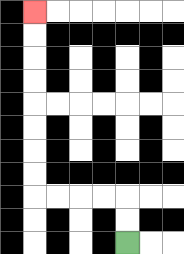{'start': '[5, 10]', 'end': '[1, 0]', 'path_directions': 'U,U,L,L,L,L,U,U,U,U,U,U,U,U', 'path_coordinates': '[[5, 10], [5, 9], [5, 8], [4, 8], [3, 8], [2, 8], [1, 8], [1, 7], [1, 6], [1, 5], [1, 4], [1, 3], [1, 2], [1, 1], [1, 0]]'}